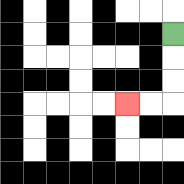{'start': '[7, 1]', 'end': '[5, 4]', 'path_directions': 'D,D,D,L,L', 'path_coordinates': '[[7, 1], [7, 2], [7, 3], [7, 4], [6, 4], [5, 4]]'}